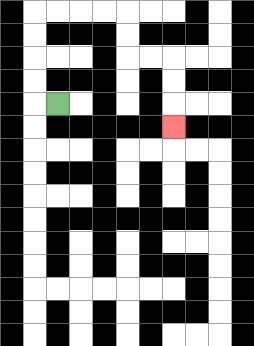{'start': '[2, 4]', 'end': '[7, 5]', 'path_directions': 'L,U,U,U,U,R,R,R,R,D,D,R,R,D,D,D', 'path_coordinates': '[[2, 4], [1, 4], [1, 3], [1, 2], [1, 1], [1, 0], [2, 0], [3, 0], [4, 0], [5, 0], [5, 1], [5, 2], [6, 2], [7, 2], [7, 3], [7, 4], [7, 5]]'}